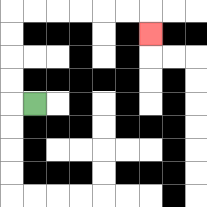{'start': '[1, 4]', 'end': '[6, 1]', 'path_directions': 'L,U,U,U,U,R,R,R,R,R,R,D', 'path_coordinates': '[[1, 4], [0, 4], [0, 3], [0, 2], [0, 1], [0, 0], [1, 0], [2, 0], [3, 0], [4, 0], [5, 0], [6, 0], [6, 1]]'}